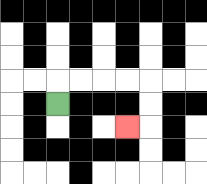{'start': '[2, 4]', 'end': '[5, 5]', 'path_directions': 'U,R,R,R,R,D,D,L', 'path_coordinates': '[[2, 4], [2, 3], [3, 3], [4, 3], [5, 3], [6, 3], [6, 4], [6, 5], [5, 5]]'}